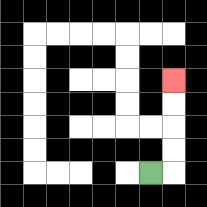{'start': '[6, 7]', 'end': '[7, 3]', 'path_directions': 'R,U,U,U,U', 'path_coordinates': '[[6, 7], [7, 7], [7, 6], [7, 5], [7, 4], [7, 3]]'}